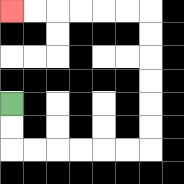{'start': '[0, 4]', 'end': '[0, 0]', 'path_directions': 'D,D,R,R,R,R,R,R,U,U,U,U,U,U,L,L,L,L,L,L', 'path_coordinates': '[[0, 4], [0, 5], [0, 6], [1, 6], [2, 6], [3, 6], [4, 6], [5, 6], [6, 6], [6, 5], [6, 4], [6, 3], [6, 2], [6, 1], [6, 0], [5, 0], [4, 0], [3, 0], [2, 0], [1, 0], [0, 0]]'}